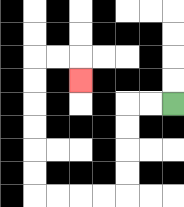{'start': '[7, 4]', 'end': '[3, 3]', 'path_directions': 'L,L,D,D,D,D,L,L,L,L,U,U,U,U,U,U,R,R,D', 'path_coordinates': '[[7, 4], [6, 4], [5, 4], [5, 5], [5, 6], [5, 7], [5, 8], [4, 8], [3, 8], [2, 8], [1, 8], [1, 7], [1, 6], [1, 5], [1, 4], [1, 3], [1, 2], [2, 2], [3, 2], [3, 3]]'}